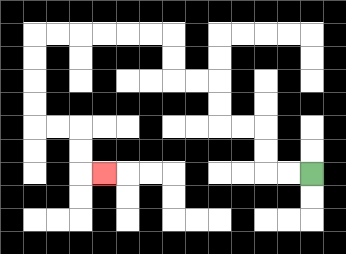{'start': '[13, 7]', 'end': '[4, 7]', 'path_directions': 'L,L,U,U,L,L,U,U,L,L,U,U,L,L,L,L,L,L,D,D,D,D,R,R,D,D,R', 'path_coordinates': '[[13, 7], [12, 7], [11, 7], [11, 6], [11, 5], [10, 5], [9, 5], [9, 4], [9, 3], [8, 3], [7, 3], [7, 2], [7, 1], [6, 1], [5, 1], [4, 1], [3, 1], [2, 1], [1, 1], [1, 2], [1, 3], [1, 4], [1, 5], [2, 5], [3, 5], [3, 6], [3, 7], [4, 7]]'}